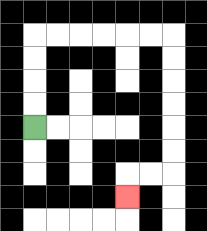{'start': '[1, 5]', 'end': '[5, 8]', 'path_directions': 'U,U,U,U,R,R,R,R,R,R,D,D,D,D,D,D,L,L,D', 'path_coordinates': '[[1, 5], [1, 4], [1, 3], [1, 2], [1, 1], [2, 1], [3, 1], [4, 1], [5, 1], [6, 1], [7, 1], [7, 2], [7, 3], [7, 4], [7, 5], [7, 6], [7, 7], [6, 7], [5, 7], [5, 8]]'}